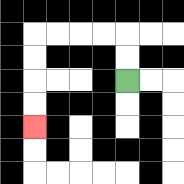{'start': '[5, 3]', 'end': '[1, 5]', 'path_directions': 'U,U,L,L,L,L,D,D,D,D', 'path_coordinates': '[[5, 3], [5, 2], [5, 1], [4, 1], [3, 1], [2, 1], [1, 1], [1, 2], [1, 3], [1, 4], [1, 5]]'}